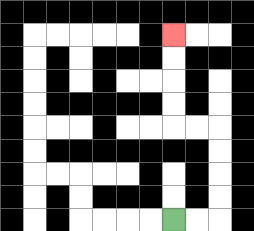{'start': '[7, 9]', 'end': '[7, 1]', 'path_directions': 'R,R,U,U,U,U,L,L,U,U,U,U', 'path_coordinates': '[[7, 9], [8, 9], [9, 9], [9, 8], [9, 7], [9, 6], [9, 5], [8, 5], [7, 5], [7, 4], [7, 3], [7, 2], [7, 1]]'}